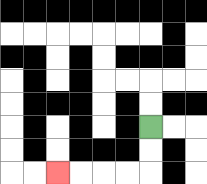{'start': '[6, 5]', 'end': '[2, 7]', 'path_directions': 'D,D,L,L,L,L', 'path_coordinates': '[[6, 5], [6, 6], [6, 7], [5, 7], [4, 7], [3, 7], [2, 7]]'}